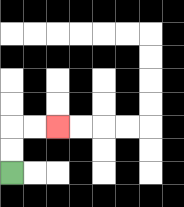{'start': '[0, 7]', 'end': '[2, 5]', 'path_directions': 'U,U,R,R', 'path_coordinates': '[[0, 7], [0, 6], [0, 5], [1, 5], [2, 5]]'}